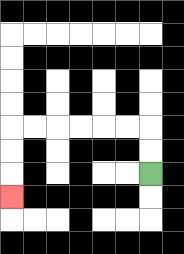{'start': '[6, 7]', 'end': '[0, 8]', 'path_directions': 'U,U,L,L,L,L,L,L,D,D,D', 'path_coordinates': '[[6, 7], [6, 6], [6, 5], [5, 5], [4, 5], [3, 5], [2, 5], [1, 5], [0, 5], [0, 6], [0, 7], [0, 8]]'}